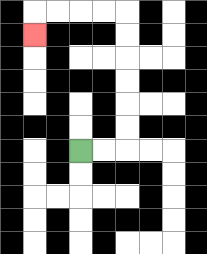{'start': '[3, 6]', 'end': '[1, 1]', 'path_directions': 'R,R,U,U,U,U,U,U,L,L,L,L,D', 'path_coordinates': '[[3, 6], [4, 6], [5, 6], [5, 5], [5, 4], [5, 3], [5, 2], [5, 1], [5, 0], [4, 0], [3, 0], [2, 0], [1, 0], [1, 1]]'}